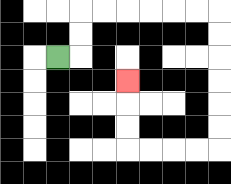{'start': '[2, 2]', 'end': '[5, 3]', 'path_directions': 'R,U,U,R,R,R,R,R,R,D,D,D,D,D,D,L,L,L,L,U,U,U', 'path_coordinates': '[[2, 2], [3, 2], [3, 1], [3, 0], [4, 0], [5, 0], [6, 0], [7, 0], [8, 0], [9, 0], [9, 1], [9, 2], [9, 3], [9, 4], [9, 5], [9, 6], [8, 6], [7, 6], [6, 6], [5, 6], [5, 5], [5, 4], [5, 3]]'}